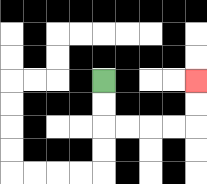{'start': '[4, 3]', 'end': '[8, 3]', 'path_directions': 'D,D,R,R,R,R,U,U', 'path_coordinates': '[[4, 3], [4, 4], [4, 5], [5, 5], [6, 5], [7, 5], [8, 5], [8, 4], [8, 3]]'}